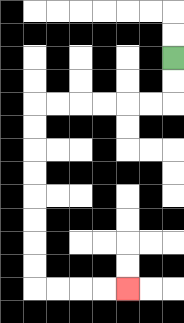{'start': '[7, 2]', 'end': '[5, 12]', 'path_directions': 'D,D,L,L,L,L,L,L,D,D,D,D,D,D,D,D,R,R,R,R', 'path_coordinates': '[[7, 2], [7, 3], [7, 4], [6, 4], [5, 4], [4, 4], [3, 4], [2, 4], [1, 4], [1, 5], [1, 6], [1, 7], [1, 8], [1, 9], [1, 10], [1, 11], [1, 12], [2, 12], [3, 12], [4, 12], [5, 12]]'}